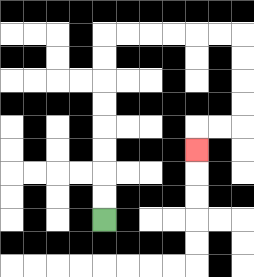{'start': '[4, 9]', 'end': '[8, 6]', 'path_directions': 'U,U,U,U,U,U,U,U,R,R,R,R,R,R,D,D,D,D,L,L,D', 'path_coordinates': '[[4, 9], [4, 8], [4, 7], [4, 6], [4, 5], [4, 4], [4, 3], [4, 2], [4, 1], [5, 1], [6, 1], [7, 1], [8, 1], [9, 1], [10, 1], [10, 2], [10, 3], [10, 4], [10, 5], [9, 5], [8, 5], [8, 6]]'}